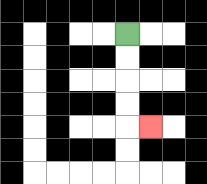{'start': '[5, 1]', 'end': '[6, 5]', 'path_directions': 'D,D,D,D,R', 'path_coordinates': '[[5, 1], [5, 2], [5, 3], [5, 4], [5, 5], [6, 5]]'}